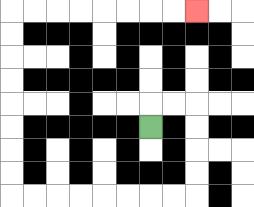{'start': '[6, 5]', 'end': '[8, 0]', 'path_directions': 'U,R,R,D,D,D,D,L,L,L,L,L,L,L,L,U,U,U,U,U,U,U,U,R,R,R,R,R,R,R,R', 'path_coordinates': '[[6, 5], [6, 4], [7, 4], [8, 4], [8, 5], [8, 6], [8, 7], [8, 8], [7, 8], [6, 8], [5, 8], [4, 8], [3, 8], [2, 8], [1, 8], [0, 8], [0, 7], [0, 6], [0, 5], [0, 4], [0, 3], [0, 2], [0, 1], [0, 0], [1, 0], [2, 0], [3, 0], [4, 0], [5, 0], [6, 0], [7, 0], [8, 0]]'}